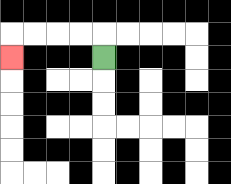{'start': '[4, 2]', 'end': '[0, 2]', 'path_directions': 'U,L,L,L,L,D', 'path_coordinates': '[[4, 2], [4, 1], [3, 1], [2, 1], [1, 1], [0, 1], [0, 2]]'}